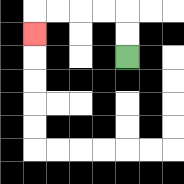{'start': '[5, 2]', 'end': '[1, 1]', 'path_directions': 'U,U,L,L,L,L,D', 'path_coordinates': '[[5, 2], [5, 1], [5, 0], [4, 0], [3, 0], [2, 0], [1, 0], [1, 1]]'}